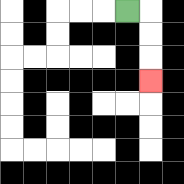{'start': '[5, 0]', 'end': '[6, 3]', 'path_directions': 'R,D,D,D', 'path_coordinates': '[[5, 0], [6, 0], [6, 1], [6, 2], [6, 3]]'}